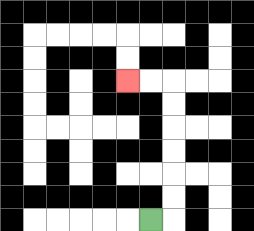{'start': '[6, 9]', 'end': '[5, 3]', 'path_directions': 'R,U,U,U,U,U,U,L,L', 'path_coordinates': '[[6, 9], [7, 9], [7, 8], [7, 7], [7, 6], [7, 5], [7, 4], [7, 3], [6, 3], [5, 3]]'}